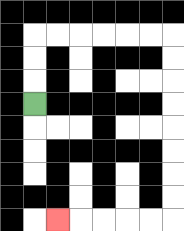{'start': '[1, 4]', 'end': '[2, 9]', 'path_directions': 'U,U,U,R,R,R,R,R,R,D,D,D,D,D,D,D,D,L,L,L,L,L', 'path_coordinates': '[[1, 4], [1, 3], [1, 2], [1, 1], [2, 1], [3, 1], [4, 1], [5, 1], [6, 1], [7, 1], [7, 2], [7, 3], [7, 4], [7, 5], [7, 6], [7, 7], [7, 8], [7, 9], [6, 9], [5, 9], [4, 9], [3, 9], [2, 9]]'}